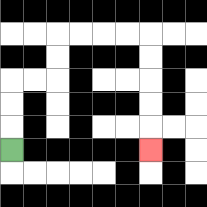{'start': '[0, 6]', 'end': '[6, 6]', 'path_directions': 'U,U,U,R,R,U,U,R,R,R,R,D,D,D,D,D', 'path_coordinates': '[[0, 6], [0, 5], [0, 4], [0, 3], [1, 3], [2, 3], [2, 2], [2, 1], [3, 1], [4, 1], [5, 1], [6, 1], [6, 2], [6, 3], [6, 4], [6, 5], [6, 6]]'}